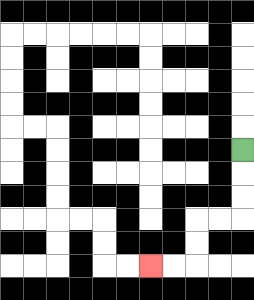{'start': '[10, 6]', 'end': '[6, 11]', 'path_directions': 'D,D,D,L,L,D,D,L,L', 'path_coordinates': '[[10, 6], [10, 7], [10, 8], [10, 9], [9, 9], [8, 9], [8, 10], [8, 11], [7, 11], [6, 11]]'}